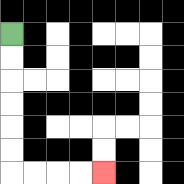{'start': '[0, 1]', 'end': '[4, 7]', 'path_directions': 'D,D,D,D,D,D,R,R,R,R', 'path_coordinates': '[[0, 1], [0, 2], [0, 3], [0, 4], [0, 5], [0, 6], [0, 7], [1, 7], [2, 7], [3, 7], [4, 7]]'}